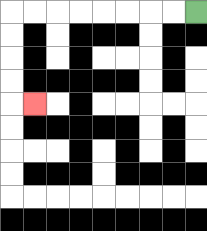{'start': '[8, 0]', 'end': '[1, 4]', 'path_directions': 'L,L,L,L,L,L,L,L,D,D,D,D,R', 'path_coordinates': '[[8, 0], [7, 0], [6, 0], [5, 0], [4, 0], [3, 0], [2, 0], [1, 0], [0, 0], [0, 1], [0, 2], [0, 3], [0, 4], [1, 4]]'}